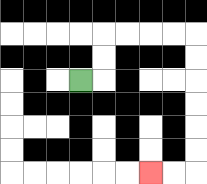{'start': '[3, 3]', 'end': '[6, 7]', 'path_directions': 'R,U,U,R,R,R,R,D,D,D,D,D,D,L,L', 'path_coordinates': '[[3, 3], [4, 3], [4, 2], [4, 1], [5, 1], [6, 1], [7, 1], [8, 1], [8, 2], [8, 3], [8, 4], [8, 5], [8, 6], [8, 7], [7, 7], [6, 7]]'}